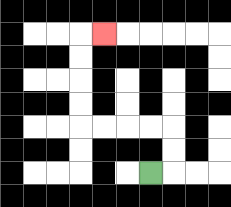{'start': '[6, 7]', 'end': '[4, 1]', 'path_directions': 'R,U,U,L,L,L,L,U,U,U,U,R', 'path_coordinates': '[[6, 7], [7, 7], [7, 6], [7, 5], [6, 5], [5, 5], [4, 5], [3, 5], [3, 4], [3, 3], [3, 2], [3, 1], [4, 1]]'}